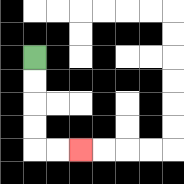{'start': '[1, 2]', 'end': '[3, 6]', 'path_directions': 'D,D,D,D,R,R', 'path_coordinates': '[[1, 2], [1, 3], [1, 4], [1, 5], [1, 6], [2, 6], [3, 6]]'}